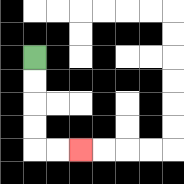{'start': '[1, 2]', 'end': '[3, 6]', 'path_directions': 'D,D,D,D,R,R', 'path_coordinates': '[[1, 2], [1, 3], [1, 4], [1, 5], [1, 6], [2, 6], [3, 6]]'}